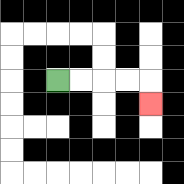{'start': '[2, 3]', 'end': '[6, 4]', 'path_directions': 'R,R,R,R,D', 'path_coordinates': '[[2, 3], [3, 3], [4, 3], [5, 3], [6, 3], [6, 4]]'}